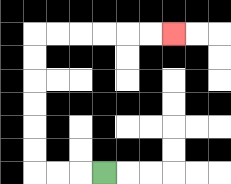{'start': '[4, 7]', 'end': '[7, 1]', 'path_directions': 'L,L,L,U,U,U,U,U,U,R,R,R,R,R,R', 'path_coordinates': '[[4, 7], [3, 7], [2, 7], [1, 7], [1, 6], [1, 5], [1, 4], [1, 3], [1, 2], [1, 1], [2, 1], [3, 1], [4, 1], [5, 1], [6, 1], [7, 1]]'}